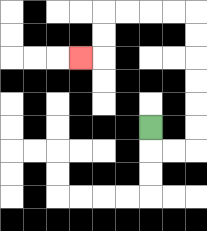{'start': '[6, 5]', 'end': '[3, 2]', 'path_directions': 'D,R,R,U,U,U,U,U,U,L,L,L,L,D,D,L', 'path_coordinates': '[[6, 5], [6, 6], [7, 6], [8, 6], [8, 5], [8, 4], [8, 3], [8, 2], [8, 1], [8, 0], [7, 0], [6, 0], [5, 0], [4, 0], [4, 1], [4, 2], [3, 2]]'}